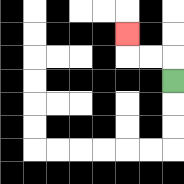{'start': '[7, 3]', 'end': '[5, 1]', 'path_directions': 'U,L,L,U', 'path_coordinates': '[[7, 3], [7, 2], [6, 2], [5, 2], [5, 1]]'}